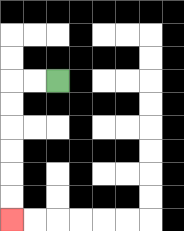{'start': '[2, 3]', 'end': '[0, 9]', 'path_directions': 'L,L,D,D,D,D,D,D', 'path_coordinates': '[[2, 3], [1, 3], [0, 3], [0, 4], [0, 5], [0, 6], [0, 7], [0, 8], [0, 9]]'}